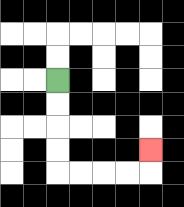{'start': '[2, 3]', 'end': '[6, 6]', 'path_directions': 'D,D,D,D,R,R,R,R,U', 'path_coordinates': '[[2, 3], [2, 4], [2, 5], [2, 6], [2, 7], [3, 7], [4, 7], [5, 7], [6, 7], [6, 6]]'}